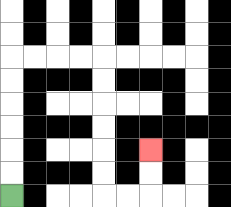{'start': '[0, 8]', 'end': '[6, 6]', 'path_directions': 'U,U,U,U,U,U,R,R,R,R,D,D,D,D,D,D,R,R,U,U', 'path_coordinates': '[[0, 8], [0, 7], [0, 6], [0, 5], [0, 4], [0, 3], [0, 2], [1, 2], [2, 2], [3, 2], [4, 2], [4, 3], [4, 4], [4, 5], [4, 6], [4, 7], [4, 8], [5, 8], [6, 8], [6, 7], [6, 6]]'}